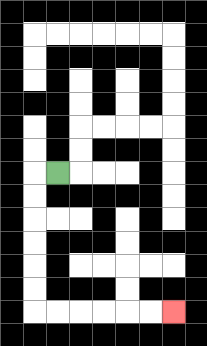{'start': '[2, 7]', 'end': '[7, 13]', 'path_directions': 'L,D,D,D,D,D,D,R,R,R,R,R,R', 'path_coordinates': '[[2, 7], [1, 7], [1, 8], [1, 9], [1, 10], [1, 11], [1, 12], [1, 13], [2, 13], [3, 13], [4, 13], [5, 13], [6, 13], [7, 13]]'}